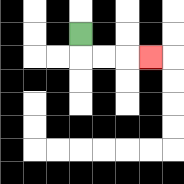{'start': '[3, 1]', 'end': '[6, 2]', 'path_directions': 'D,R,R,R', 'path_coordinates': '[[3, 1], [3, 2], [4, 2], [5, 2], [6, 2]]'}